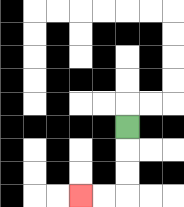{'start': '[5, 5]', 'end': '[3, 8]', 'path_directions': 'D,D,D,L,L', 'path_coordinates': '[[5, 5], [5, 6], [5, 7], [5, 8], [4, 8], [3, 8]]'}